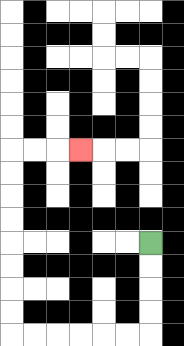{'start': '[6, 10]', 'end': '[3, 6]', 'path_directions': 'D,D,D,D,L,L,L,L,L,L,U,U,U,U,U,U,U,U,R,R,R', 'path_coordinates': '[[6, 10], [6, 11], [6, 12], [6, 13], [6, 14], [5, 14], [4, 14], [3, 14], [2, 14], [1, 14], [0, 14], [0, 13], [0, 12], [0, 11], [0, 10], [0, 9], [0, 8], [0, 7], [0, 6], [1, 6], [2, 6], [3, 6]]'}